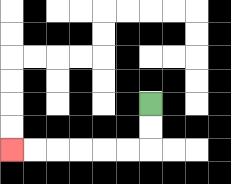{'start': '[6, 4]', 'end': '[0, 6]', 'path_directions': 'D,D,L,L,L,L,L,L', 'path_coordinates': '[[6, 4], [6, 5], [6, 6], [5, 6], [4, 6], [3, 6], [2, 6], [1, 6], [0, 6]]'}